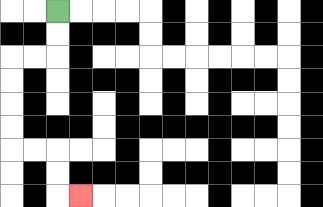{'start': '[2, 0]', 'end': '[3, 8]', 'path_directions': 'D,D,L,L,D,D,D,D,R,R,D,D,R', 'path_coordinates': '[[2, 0], [2, 1], [2, 2], [1, 2], [0, 2], [0, 3], [0, 4], [0, 5], [0, 6], [1, 6], [2, 6], [2, 7], [2, 8], [3, 8]]'}